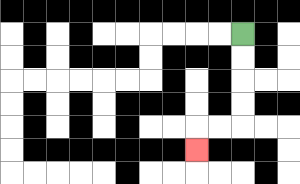{'start': '[10, 1]', 'end': '[8, 6]', 'path_directions': 'D,D,D,D,L,L,D', 'path_coordinates': '[[10, 1], [10, 2], [10, 3], [10, 4], [10, 5], [9, 5], [8, 5], [8, 6]]'}